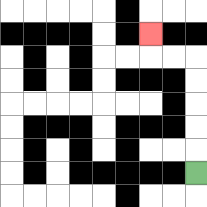{'start': '[8, 7]', 'end': '[6, 1]', 'path_directions': 'U,U,U,U,U,L,L,U', 'path_coordinates': '[[8, 7], [8, 6], [8, 5], [8, 4], [8, 3], [8, 2], [7, 2], [6, 2], [6, 1]]'}